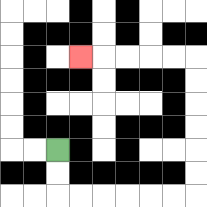{'start': '[2, 6]', 'end': '[3, 2]', 'path_directions': 'D,D,R,R,R,R,R,R,U,U,U,U,U,U,L,L,L,L,L', 'path_coordinates': '[[2, 6], [2, 7], [2, 8], [3, 8], [4, 8], [5, 8], [6, 8], [7, 8], [8, 8], [8, 7], [8, 6], [8, 5], [8, 4], [8, 3], [8, 2], [7, 2], [6, 2], [5, 2], [4, 2], [3, 2]]'}